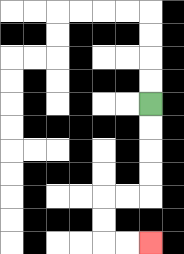{'start': '[6, 4]', 'end': '[6, 10]', 'path_directions': 'D,D,D,D,L,L,D,D,R,R', 'path_coordinates': '[[6, 4], [6, 5], [6, 6], [6, 7], [6, 8], [5, 8], [4, 8], [4, 9], [4, 10], [5, 10], [6, 10]]'}